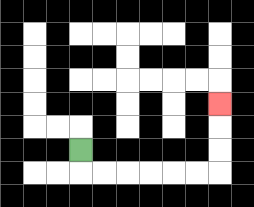{'start': '[3, 6]', 'end': '[9, 4]', 'path_directions': 'D,R,R,R,R,R,R,U,U,U', 'path_coordinates': '[[3, 6], [3, 7], [4, 7], [5, 7], [6, 7], [7, 7], [8, 7], [9, 7], [9, 6], [9, 5], [9, 4]]'}